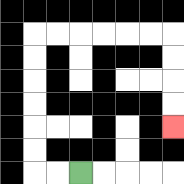{'start': '[3, 7]', 'end': '[7, 5]', 'path_directions': 'L,L,U,U,U,U,U,U,R,R,R,R,R,R,D,D,D,D', 'path_coordinates': '[[3, 7], [2, 7], [1, 7], [1, 6], [1, 5], [1, 4], [1, 3], [1, 2], [1, 1], [2, 1], [3, 1], [4, 1], [5, 1], [6, 1], [7, 1], [7, 2], [7, 3], [7, 4], [7, 5]]'}